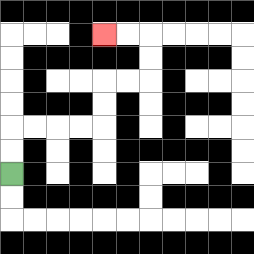{'start': '[0, 7]', 'end': '[4, 1]', 'path_directions': 'U,U,R,R,R,R,U,U,R,R,U,U,L,L', 'path_coordinates': '[[0, 7], [0, 6], [0, 5], [1, 5], [2, 5], [3, 5], [4, 5], [4, 4], [4, 3], [5, 3], [6, 3], [6, 2], [6, 1], [5, 1], [4, 1]]'}